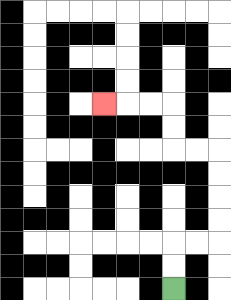{'start': '[7, 12]', 'end': '[4, 4]', 'path_directions': 'U,U,R,R,U,U,U,U,L,L,U,U,L,L,L', 'path_coordinates': '[[7, 12], [7, 11], [7, 10], [8, 10], [9, 10], [9, 9], [9, 8], [9, 7], [9, 6], [8, 6], [7, 6], [7, 5], [7, 4], [6, 4], [5, 4], [4, 4]]'}